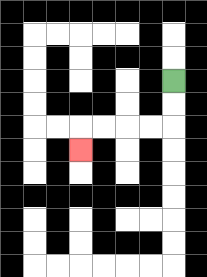{'start': '[7, 3]', 'end': '[3, 6]', 'path_directions': 'D,D,L,L,L,L,D', 'path_coordinates': '[[7, 3], [7, 4], [7, 5], [6, 5], [5, 5], [4, 5], [3, 5], [3, 6]]'}